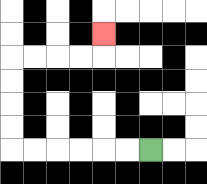{'start': '[6, 6]', 'end': '[4, 1]', 'path_directions': 'L,L,L,L,L,L,U,U,U,U,R,R,R,R,U', 'path_coordinates': '[[6, 6], [5, 6], [4, 6], [3, 6], [2, 6], [1, 6], [0, 6], [0, 5], [0, 4], [0, 3], [0, 2], [1, 2], [2, 2], [3, 2], [4, 2], [4, 1]]'}